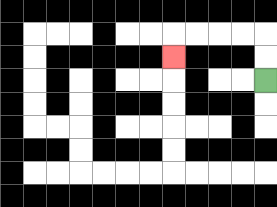{'start': '[11, 3]', 'end': '[7, 2]', 'path_directions': 'U,U,L,L,L,L,D', 'path_coordinates': '[[11, 3], [11, 2], [11, 1], [10, 1], [9, 1], [8, 1], [7, 1], [7, 2]]'}